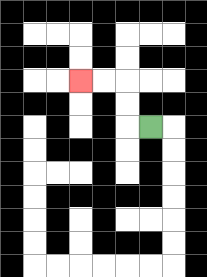{'start': '[6, 5]', 'end': '[3, 3]', 'path_directions': 'L,U,U,L,L', 'path_coordinates': '[[6, 5], [5, 5], [5, 4], [5, 3], [4, 3], [3, 3]]'}